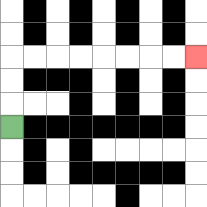{'start': '[0, 5]', 'end': '[8, 2]', 'path_directions': 'U,U,U,R,R,R,R,R,R,R,R', 'path_coordinates': '[[0, 5], [0, 4], [0, 3], [0, 2], [1, 2], [2, 2], [3, 2], [4, 2], [5, 2], [6, 2], [7, 2], [8, 2]]'}